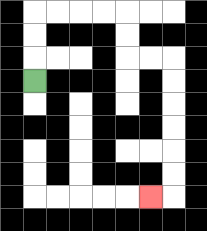{'start': '[1, 3]', 'end': '[6, 8]', 'path_directions': 'U,U,U,R,R,R,R,D,D,R,R,D,D,D,D,D,D,L', 'path_coordinates': '[[1, 3], [1, 2], [1, 1], [1, 0], [2, 0], [3, 0], [4, 0], [5, 0], [5, 1], [5, 2], [6, 2], [7, 2], [7, 3], [7, 4], [7, 5], [7, 6], [7, 7], [7, 8], [6, 8]]'}